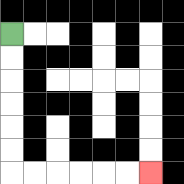{'start': '[0, 1]', 'end': '[6, 7]', 'path_directions': 'D,D,D,D,D,D,R,R,R,R,R,R', 'path_coordinates': '[[0, 1], [0, 2], [0, 3], [0, 4], [0, 5], [0, 6], [0, 7], [1, 7], [2, 7], [3, 7], [4, 7], [5, 7], [6, 7]]'}